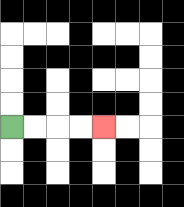{'start': '[0, 5]', 'end': '[4, 5]', 'path_directions': 'R,R,R,R', 'path_coordinates': '[[0, 5], [1, 5], [2, 5], [3, 5], [4, 5]]'}